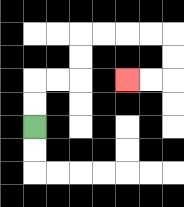{'start': '[1, 5]', 'end': '[5, 3]', 'path_directions': 'U,U,R,R,U,U,R,R,R,R,D,D,L,L', 'path_coordinates': '[[1, 5], [1, 4], [1, 3], [2, 3], [3, 3], [3, 2], [3, 1], [4, 1], [5, 1], [6, 1], [7, 1], [7, 2], [7, 3], [6, 3], [5, 3]]'}